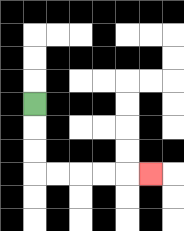{'start': '[1, 4]', 'end': '[6, 7]', 'path_directions': 'D,D,D,R,R,R,R,R', 'path_coordinates': '[[1, 4], [1, 5], [1, 6], [1, 7], [2, 7], [3, 7], [4, 7], [5, 7], [6, 7]]'}